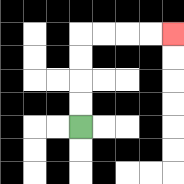{'start': '[3, 5]', 'end': '[7, 1]', 'path_directions': 'U,U,U,U,R,R,R,R', 'path_coordinates': '[[3, 5], [3, 4], [3, 3], [3, 2], [3, 1], [4, 1], [5, 1], [6, 1], [7, 1]]'}